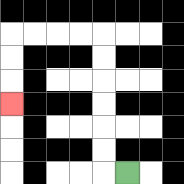{'start': '[5, 7]', 'end': '[0, 4]', 'path_directions': 'L,U,U,U,U,U,U,L,L,L,L,D,D,D', 'path_coordinates': '[[5, 7], [4, 7], [4, 6], [4, 5], [4, 4], [4, 3], [4, 2], [4, 1], [3, 1], [2, 1], [1, 1], [0, 1], [0, 2], [0, 3], [0, 4]]'}